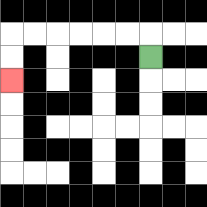{'start': '[6, 2]', 'end': '[0, 3]', 'path_directions': 'U,L,L,L,L,L,L,D,D', 'path_coordinates': '[[6, 2], [6, 1], [5, 1], [4, 1], [3, 1], [2, 1], [1, 1], [0, 1], [0, 2], [0, 3]]'}